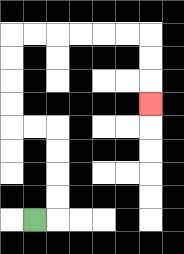{'start': '[1, 9]', 'end': '[6, 4]', 'path_directions': 'R,U,U,U,U,L,L,U,U,U,U,R,R,R,R,R,R,D,D,D', 'path_coordinates': '[[1, 9], [2, 9], [2, 8], [2, 7], [2, 6], [2, 5], [1, 5], [0, 5], [0, 4], [0, 3], [0, 2], [0, 1], [1, 1], [2, 1], [3, 1], [4, 1], [5, 1], [6, 1], [6, 2], [6, 3], [6, 4]]'}